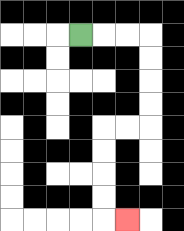{'start': '[3, 1]', 'end': '[5, 9]', 'path_directions': 'R,R,R,D,D,D,D,L,L,D,D,D,D,R', 'path_coordinates': '[[3, 1], [4, 1], [5, 1], [6, 1], [6, 2], [6, 3], [6, 4], [6, 5], [5, 5], [4, 5], [4, 6], [4, 7], [4, 8], [4, 9], [5, 9]]'}